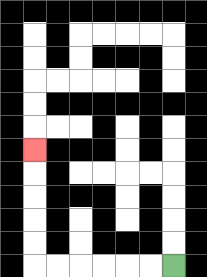{'start': '[7, 11]', 'end': '[1, 6]', 'path_directions': 'L,L,L,L,L,L,U,U,U,U,U', 'path_coordinates': '[[7, 11], [6, 11], [5, 11], [4, 11], [3, 11], [2, 11], [1, 11], [1, 10], [1, 9], [1, 8], [1, 7], [1, 6]]'}